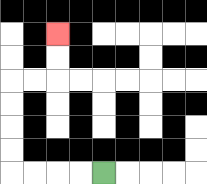{'start': '[4, 7]', 'end': '[2, 1]', 'path_directions': 'L,L,L,L,U,U,U,U,R,R,U,U', 'path_coordinates': '[[4, 7], [3, 7], [2, 7], [1, 7], [0, 7], [0, 6], [0, 5], [0, 4], [0, 3], [1, 3], [2, 3], [2, 2], [2, 1]]'}